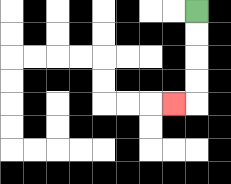{'start': '[8, 0]', 'end': '[7, 4]', 'path_directions': 'D,D,D,D,L', 'path_coordinates': '[[8, 0], [8, 1], [8, 2], [8, 3], [8, 4], [7, 4]]'}